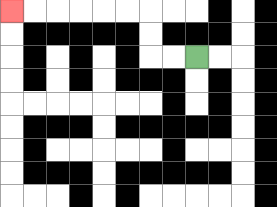{'start': '[8, 2]', 'end': '[0, 0]', 'path_directions': 'L,L,U,U,L,L,L,L,L,L', 'path_coordinates': '[[8, 2], [7, 2], [6, 2], [6, 1], [6, 0], [5, 0], [4, 0], [3, 0], [2, 0], [1, 0], [0, 0]]'}